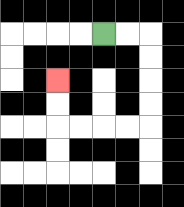{'start': '[4, 1]', 'end': '[2, 3]', 'path_directions': 'R,R,D,D,D,D,L,L,L,L,U,U', 'path_coordinates': '[[4, 1], [5, 1], [6, 1], [6, 2], [6, 3], [6, 4], [6, 5], [5, 5], [4, 5], [3, 5], [2, 5], [2, 4], [2, 3]]'}